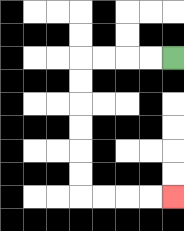{'start': '[7, 2]', 'end': '[7, 8]', 'path_directions': 'L,L,L,L,D,D,D,D,D,D,R,R,R,R', 'path_coordinates': '[[7, 2], [6, 2], [5, 2], [4, 2], [3, 2], [3, 3], [3, 4], [3, 5], [3, 6], [3, 7], [3, 8], [4, 8], [5, 8], [6, 8], [7, 8]]'}